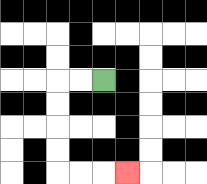{'start': '[4, 3]', 'end': '[5, 7]', 'path_directions': 'L,L,D,D,D,D,R,R,R', 'path_coordinates': '[[4, 3], [3, 3], [2, 3], [2, 4], [2, 5], [2, 6], [2, 7], [3, 7], [4, 7], [5, 7]]'}